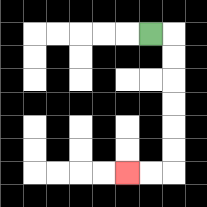{'start': '[6, 1]', 'end': '[5, 7]', 'path_directions': 'R,D,D,D,D,D,D,L,L', 'path_coordinates': '[[6, 1], [7, 1], [7, 2], [7, 3], [7, 4], [7, 5], [7, 6], [7, 7], [6, 7], [5, 7]]'}